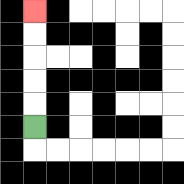{'start': '[1, 5]', 'end': '[1, 0]', 'path_directions': 'U,U,U,U,U', 'path_coordinates': '[[1, 5], [1, 4], [1, 3], [1, 2], [1, 1], [1, 0]]'}